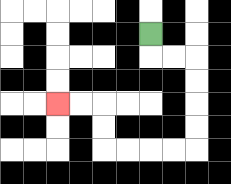{'start': '[6, 1]', 'end': '[2, 4]', 'path_directions': 'D,R,R,D,D,D,D,L,L,L,L,U,U,L,L', 'path_coordinates': '[[6, 1], [6, 2], [7, 2], [8, 2], [8, 3], [8, 4], [8, 5], [8, 6], [7, 6], [6, 6], [5, 6], [4, 6], [4, 5], [4, 4], [3, 4], [2, 4]]'}